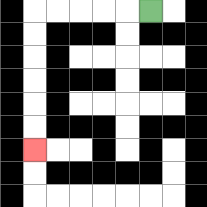{'start': '[6, 0]', 'end': '[1, 6]', 'path_directions': 'L,L,L,L,L,D,D,D,D,D,D', 'path_coordinates': '[[6, 0], [5, 0], [4, 0], [3, 0], [2, 0], [1, 0], [1, 1], [1, 2], [1, 3], [1, 4], [1, 5], [1, 6]]'}